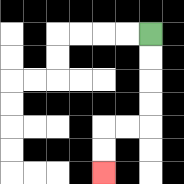{'start': '[6, 1]', 'end': '[4, 7]', 'path_directions': 'D,D,D,D,L,L,D,D', 'path_coordinates': '[[6, 1], [6, 2], [6, 3], [6, 4], [6, 5], [5, 5], [4, 5], [4, 6], [4, 7]]'}